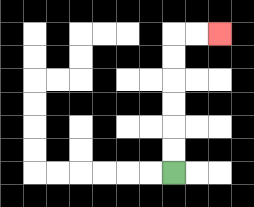{'start': '[7, 7]', 'end': '[9, 1]', 'path_directions': 'U,U,U,U,U,U,R,R', 'path_coordinates': '[[7, 7], [7, 6], [7, 5], [7, 4], [7, 3], [7, 2], [7, 1], [8, 1], [9, 1]]'}